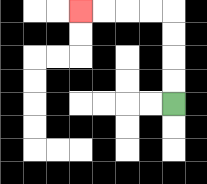{'start': '[7, 4]', 'end': '[3, 0]', 'path_directions': 'U,U,U,U,L,L,L,L', 'path_coordinates': '[[7, 4], [7, 3], [7, 2], [7, 1], [7, 0], [6, 0], [5, 0], [4, 0], [3, 0]]'}